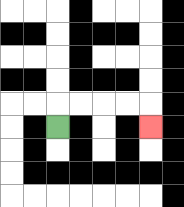{'start': '[2, 5]', 'end': '[6, 5]', 'path_directions': 'U,R,R,R,R,D', 'path_coordinates': '[[2, 5], [2, 4], [3, 4], [4, 4], [5, 4], [6, 4], [6, 5]]'}